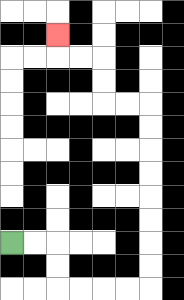{'start': '[0, 10]', 'end': '[2, 1]', 'path_directions': 'R,R,D,D,R,R,R,R,U,U,U,U,U,U,U,U,L,L,U,U,L,L,U', 'path_coordinates': '[[0, 10], [1, 10], [2, 10], [2, 11], [2, 12], [3, 12], [4, 12], [5, 12], [6, 12], [6, 11], [6, 10], [6, 9], [6, 8], [6, 7], [6, 6], [6, 5], [6, 4], [5, 4], [4, 4], [4, 3], [4, 2], [3, 2], [2, 2], [2, 1]]'}